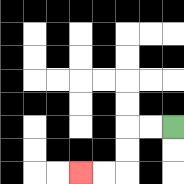{'start': '[7, 5]', 'end': '[3, 7]', 'path_directions': 'L,L,D,D,L,L', 'path_coordinates': '[[7, 5], [6, 5], [5, 5], [5, 6], [5, 7], [4, 7], [3, 7]]'}